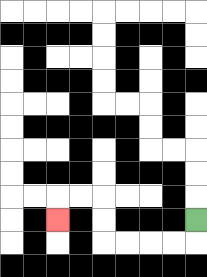{'start': '[8, 9]', 'end': '[2, 9]', 'path_directions': 'D,L,L,L,L,U,U,L,L,D', 'path_coordinates': '[[8, 9], [8, 10], [7, 10], [6, 10], [5, 10], [4, 10], [4, 9], [4, 8], [3, 8], [2, 8], [2, 9]]'}